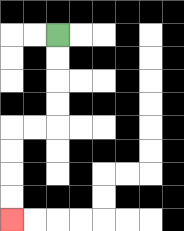{'start': '[2, 1]', 'end': '[0, 9]', 'path_directions': 'D,D,D,D,L,L,D,D,D,D', 'path_coordinates': '[[2, 1], [2, 2], [2, 3], [2, 4], [2, 5], [1, 5], [0, 5], [0, 6], [0, 7], [0, 8], [0, 9]]'}